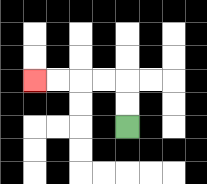{'start': '[5, 5]', 'end': '[1, 3]', 'path_directions': 'U,U,L,L,L,L', 'path_coordinates': '[[5, 5], [5, 4], [5, 3], [4, 3], [3, 3], [2, 3], [1, 3]]'}